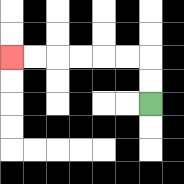{'start': '[6, 4]', 'end': '[0, 2]', 'path_directions': 'U,U,L,L,L,L,L,L', 'path_coordinates': '[[6, 4], [6, 3], [6, 2], [5, 2], [4, 2], [3, 2], [2, 2], [1, 2], [0, 2]]'}